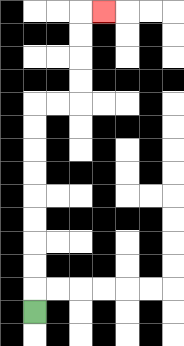{'start': '[1, 13]', 'end': '[4, 0]', 'path_directions': 'U,U,U,U,U,U,U,U,U,R,R,U,U,U,U,R', 'path_coordinates': '[[1, 13], [1, 12], [1, 11], [1, 10], [1, 9], [1, 8], [1, 7], [1, 6], [1, 5], [1, 4], [2, 4], [3, 4], [3, 3], [3, 2], [3, 1], [3, 0], [4, 0]]'}